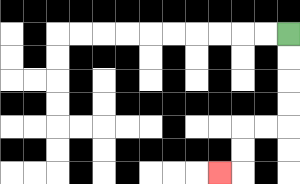{'start': '[12, 1]', 'end': '[9, 7]', 'path_directions': 'D,D,D,D,L,L,D,D,L', 'path_coordinates': '[[12, 1], [12, 2], [12, 3], [12, 4], [12, 5], [11, 5], [10, 5], [10, 6], [10, 7], [9, 7]]'}